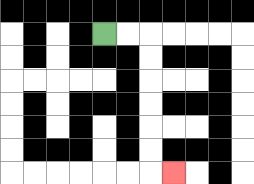{'start': '[4, 1]', 'end': '[7, 7]', 'path_directions': 'R,R,D,D,D,D,D,D,R', 'path_coordinates': '[[4, 1], [5, 1], [6, 1], [6, 2], [6, 3], [6, 4], [6, 5], [6, 6], [6, 7], [7, 7]]'}